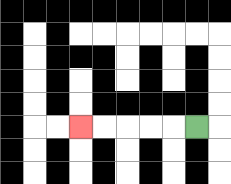{'start': '[8, 5]', 'end': '[3, 5]', 'path_directions': 'L,L,L,L,L', 'path_coordinates': '[[8, 5], [7, 5], [6, 5], [5, 5], [4, 5], [3, 5]]'}